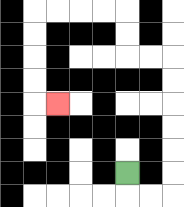{'start': '[5, 7]', 'end': '[2, 4]', 'path_directions': 'D,R,R,U,U,U,U,U,U,L,L,U,U,L,L,L,L,D,D,D,D,R', 'path_coordinates': '[[5, 7], [5, 8], [6, 8], [7, 8], [7, 7], [7, 6], [7, 5], [7, 4], [7, 3], [7, 2], [6, 2], [5, 2], [5, 1], [5, 0], [4, 0], [3, 0], [2, 0], [1, 0], [1, 1], [1, 2], [1, 3], [1, 4], [2, 4]]'}